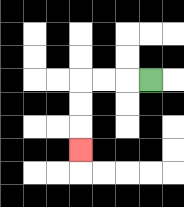{'start': '[6, 3]', 'end': '[3, 6]', 'path_directions': 'L,L,L,D,D,D', 'path_coordinates': '[[6, 3], [5, 3], [4, 3], [3, 3], [3, 4], [3, 5], [3, 6]]'}